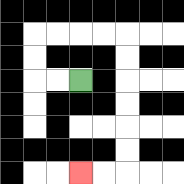{'start': '[3, 3]', 'end': '[3, 7]', 'path_directions': 'L,L,U,U,R,R,R,R,D,D,D,D,D,D,L,L', 'path_coordinates': '[[3, 3], [2, 3], [1, 3], [1, 2], [1, 1], [2, 1], [3, 1], [4, 1], [5, 1], [5, 2], [5, 3], [5, 4], [5, 5], [5, 6], [5, 7], [4, 7], [3, 7]]'}